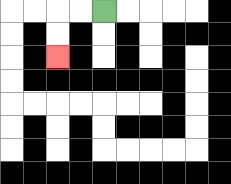{'start': '[4, 0]', 'end': '[2, 2]', 'path_directions': 'L,L,D,D', 'path_coordinates': '[[4, 0], [3, 0], [2, 0], [2, 1], [2, 2]]'}